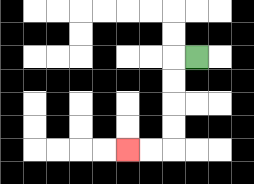{'start': '[8, 2]', 'end': '[5, 6]', 'path_directions': 'L,D,D,D,D,L,L', 'path_coordinates': '[[8, 2], [7, 2], [7, 3], [7, 4], [7, 5], [7, 6], [6, 6], [5, 6]]'}